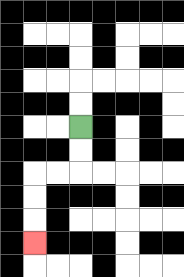{'start': '[3, 5]', 'end': '[1, 10]', 'path_directions': 'D,D,L,L,D,D,D', 'path_coordinates': '[[3, 5], [3, 6], [3, 7], [2, 7], [1, 7], [1, 8], [1, 9], [1, 10]]'}